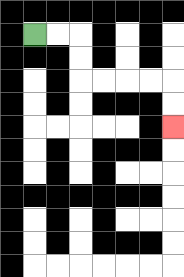{'start': '[1, 1]', 'end': '[7, 5]', 'path_directions': 'R,R,D,D,R,R,R,R,D,D', 'path_coordinates': '[[1, 1], [2, 1], [3, 1], [3, 2], [3, 3], [4, 3], [5, 3], [6, 3], [7, 3], [7, 4], [7, 5]]'}